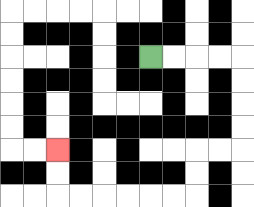{'start': '[6, 2]', 'end': '[2, 6]', 'path_directions': 'R,R,R,R,D,D,D,D,L,L,D,D,L,L,L,L,L,L,U,U', 'path_coordinates': '[[6, 2], [7, 2], [8, 2], [9, 2], [10, 2], [10, 3], [10, 4], [10, 5], [10, 6], [9, 6], [8, 6], [8, 7], [8, 8], [7, 8], [6, 8], [5, 8], [4, 8], [3, 8], [2, 8], [2, 7], [2, 6]]'}